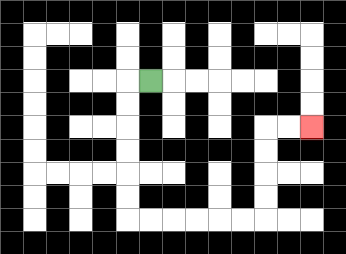{'start': '[6, 3]', 'end': '[13, 5]', 'path_directions': 'L,D,D,D,D,D,D,R,R,R,R,R,R,U,U,U,U,R,R', 'path_coordinates': '[[6, 3], [5, 3], [5, 4], [5, 5], [5, 6], [5, 7], [5, 8], [5, 9], [6, 9], [7, 9], [8, 9], [9, 9], [10, 9], [11, 9], [11, 8], [11, 7], [11, 6], [11, 5], [12, 5], [13, 5]]'}